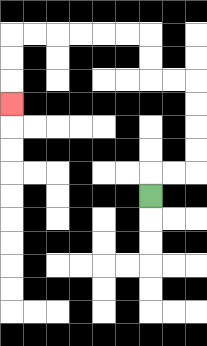{'start': '[6, 8]', 'end': '[0, 4]', 'path_directions': 'U,R,R,U,U,U,U,L,L,U,U,L,L,L,L,L,L,D,D,D', 'path_coordinates': '[[6, 8], [6, 7], [7, 7], [8, 7], [8, 6], [8, 5], [8, 4], [8, 3], [7, 3], [6, 3], [6, 2], [6, 1], [5, 1], [4, 1], [3, 1], [2, 1], [1, 1], [0, 1], [0, 2], [0, 3], [0, 4]]'}